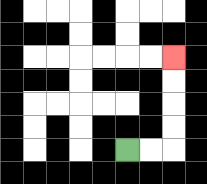{'start': '[5, 6]', 'end': '[7, 2]', 'path_directions': 'R,R,U,U,U,U', 'path_coordinates': '[[5, 6], [6, 6], [7, 6], [7, 5], [7, 4], [7, 3], [7, 2]]'}